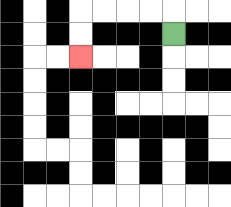{'start': '[7, 1]', 'end': '[3, 2]', 'path_directions': 'U,L,L,L,L,D,D', 'path_coordinates': '[[7, 1], [7, 0], [6, 0], [5, 0], [4, 0], [3, 0], [3, 1], [3, 2]]'}